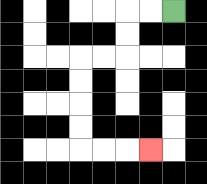{'start': '[7, 0]', 'end': '[6, 6]', 'path_directions': 'L,L,D,D,L,L,D,D,D,D,R,R,R', 'path_coordinates': '[[7, 0], [6, 0], [5, 0], [5, 1], [5, 2], [4, 2], [3, 2], [3, 3], [3, 4], [3, 5], [3, 6], [4, 6], [5, 6], [6, 6]]'}